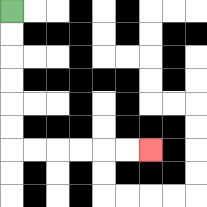{'start': '[0, 0]', 'end': '[6, 6]', 'path_directions': 'D,D,D,D,D,D,R,R,R,R,R,R', 'path_coordinates': '[[0, 0], [0, 1], [0, 2], [0, 3], [0, 4], [0, 5], [0, 6], [1, 6], [2, 6], [3, 6], [4, 6], [5, 6], [6, 6]]'}